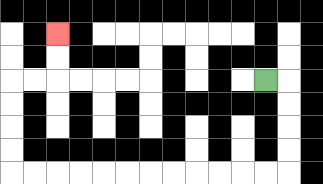{'start': '[11, 3]', 'end': '[2, 1]', 'path_directions': 'R,D,D,D,D,L,L,L,L,L,L,L,L,L,L,L,L,U,U,U,U,R,R,U,U', 'path_coordinates': '[[11, 3], [12, 3], [12, 4], [12, 5], [12, 6], [12, 7], [11, 7], [10, 7], [9, 7], [8, 7], [7, 7], [6, 7], [5, 7], [4, 7], [3, 7], [2, 7], [1, 7], [0, 7], [0, 6], [0, 5], [0, 4], [0, 3], [1, 3], [2, 3], [2, 2], [2, 1]]'}